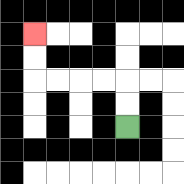{'start': '[5, 5]', 'end': '[1, 1]', 'path_directions': 'U,U,L,L,L,L,U,U', 'path_coordinates': '[[5, 5], [5, 4], [5, 3], [4, 3], [3, 3], [2, 3], [1, 3], [1, 2], [1, 1]]'}